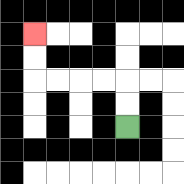{'start': '[5, 5]', 'end': '[1, 1]', 'path_directions': 'U,U,L,L,L,L,U,U', 'path_coordinates': '[[5, 5], [5, 4], [5, 3], [4, 3], [3, 3], [2, 3], [1, 3], [1, 2], [1, 1]]'}